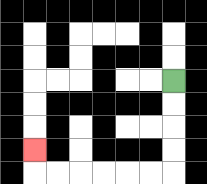{'start': '[7, 3]', 'end': '[1, 6]', 'path_directions': 'D,D,D,D,L,L,L,L,L,L,U', 'path_coordinates': '[[7, 3], [7, 4], [7, 5], [7, 6], [7, 7], [6, 7], [5, 7], [4, 7], [3, 7], [2, 7], [1, 7], [1, 6]]'}